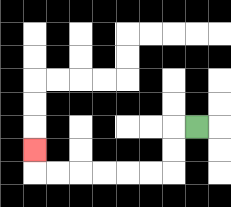{'start': '[8, 5]', 'end': '[1, 6]', 'path_directions': 'L,D,D,L,L,L,L,L,L,U', 'path_coordinates': '[[8, 5], [7, 5], [7, 6], [7, 7], [6, 7], [5, 7], [4, 7], [3, 7], [2, 7], [1, 7], [1, 6]]'}